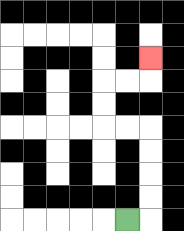{'start': '[5, 9]', 'end': '[6, 2]', 'path_directions': 'R,U,U,U,U,L,L,U,U,R,R,U', 'path_coordinates': '[[5, 9], [6, 9], [6, 8], [6, 7], [6, 6], [6, 5], [5, 5], [4, 5], [4, 4], [4, 3], [5, 3], [6, 3], [6, 2]]'}